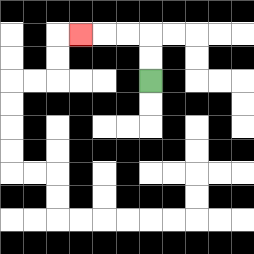{'start': '[6, 3]', 'end': '[3, 1]', 'path_directions': 'U,U,L,L,L', 'path_coordinates': '[[6, 3], [6, 2], [6, 1], [5, 1], [4, 1], [3, 1]]'}